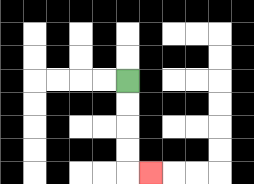{'start': '[5, 3]', 'end': '[6, 7]', 'path_directions': 'D,D,D,D,R', 'path_coordinates': '[[5, 3], [5, 4], [5, 5], [5, 6], [5, 7], [6, 7]]'}